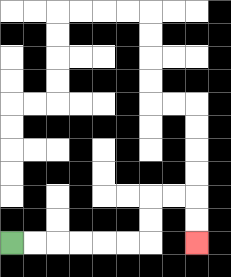{'start': '[0, 10]', 'end': '[8, 10]', 'path_directions': 'R,R,R,R,R,R,U,U,R,R,D,D', 'path_coordinates': '[[0, 10], [1, 10], [2, 10], [3, 10], [4, 10], [5, 10], [6, 10], [6, 9], [6, 8], [7, 8], [8, 8], [8, 9], [8, 10]]'}